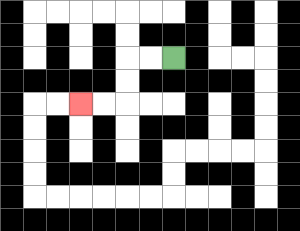{'start': '[7, 2]', 'end': '[3, 4]', 'path_directions': 'L,L,D,D,L,L', 'path_coordinates': '[[7, 2], [6, 2], [5, 2], [5, 3], [5, 4], [4, 4], [3, 4]]'}